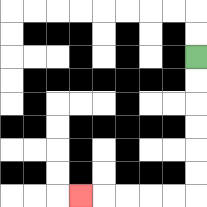{'start': '[8, 2]', 'end': '[3, 8]', 'path_directions': 'D,D,D,D,D,D,L,L,L,L,L', 'path_coordinates': '[[8, 2], [8, 3], [8, 4], [8, 5], [8, 6], [8, 7], [8, 8], [7, 8], [6, 8], [5, 8], [4, 8], [3, 8]]'}